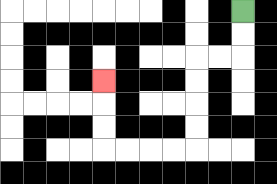{'start': '[10, 0]', 'end': '[4, 3]', 'path_directions': 'D,D,L,L,D,D,D,D,L,L,L,L,U,U,U', 'path_coordinates': '[[10, 0], [10, 1], [10, 2], [9, 2], [8, 2], [8, 3], [8, 4], [8, 5], [8, 6], [7, 6], [6, 6], [5, 6], [4, 6], [4, 5], [4, 4], [4, 3]]'}